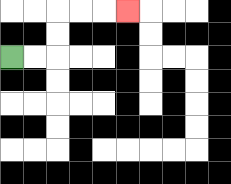{'start': '[0, 2]', 'end': '[5, 0]', 'path_directions': 'R,R,U,U,R,R,R', 'path_coordinates': '[[0, 2], [1, 2], [2, 2], [2, 1], [2, 0], [3, 0], [4, 0], [5, 0]]'}